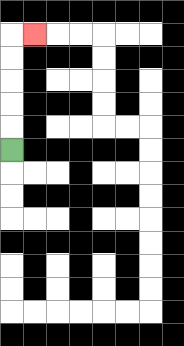{'start': '[0, 6]', 'end': '[1, 1]', 'path_directions': 'U,U,U,U,U,R', 'path_coordinates': '[[0, 6], [0, 5], [0, 4], [0, 3], [0, 2], [0, 1], [1, 1]]'}